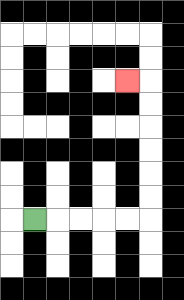{'start': '[1, 9]', 'end': '[5, 3]', 'path_directions': 'R,R,R,R,R,U,U,U,U,U,U,L', 'path_coordinates': '[[1, 9], [2, 9], [3, 9], [4, 9], [5, 9], [6, 9], [6, 8], [6, 7], [6, 6], [6, 5], [6, 4], [6, 3], [5, 3]]'}